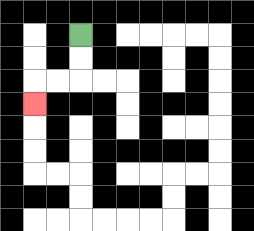{'start': '[3, 1]', 'end': '[1, 4]', 'path_directions': 'D,D,L,L,D', 'path_coordinates': '[[3, 1], [3, 2], [3, 3], [2, 3], [1, 3], [1, 4]]'}